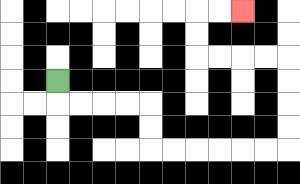{'start': '[2, 3]', 'end': '[10, 0]', 'path_directions': 'D,R,R,R,R,D,D,R,R,R,R,R,R,U,U,U,U,L,L,L,L,U,U,R,R', 'path_coordinates': '[[2, 3], [2, 4], [3, 4], [4, 4], [5, 4], [6, 4], [6, 5], [6, 6], [7, 6], [8, 6], [9, 6], [10, 6], [11, 6], [12, 6], [12, 5], [12, 4], [12, 3], [12, 2], [11, 2], [10, 2], [9, 2], [8, 2], [8, 1], [8, 0], [9, 0], [10, 0]]'}